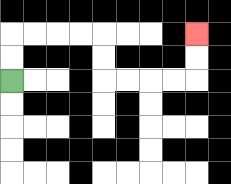{'start': '[0, 3]', 'end': '[8, 1]', 'path_directions': 'U,U,R,R,R,R,D,D,R,R,R,R,U,U', 'path_coordinates': '[[0, 3], [0, 2], [0, 1], [1, 1], [2, 1], [3, 1], [4, 1], [4, 2], [4, 3], [5, 3], [6, 3], [7, 3], [8, 3], [8, 2], [8, 1]]'}